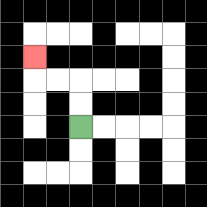{'start': '[3, 5]', 'end': '[1, 2]', 'path_directions': 'U,U,L,L,U', 'path_coordinates': '[[3, 5], [3, 4], [3, 3], [2, 3], [1, 3], [1, 2]]'}